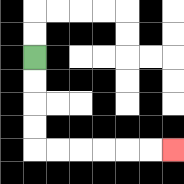{'start': '[1, 2]', 'end': '[7, 6]', 'path_directions': 'D,D,D,D,R,R,R,R,R,R', 'path_coordinates': '[[1, 2], [1, 3], [1, 4], [1, 5], [1, 6], [2, 6], [3, 6], [4, 6], [5, 6], [6, 6], [7, 6]]'}